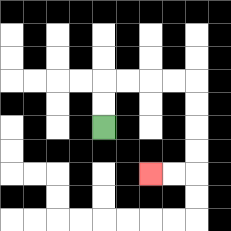{'start': '[4, 5]', 'end': '[6, 7]', 'path_directions': 'U,U,R,R,R,R,D,D,D,D,L,L', 'path_coordinates': '[[4, 5], [4, 4], [4, 3], [5, 3], [6, 3], [7, 3], [8, 3], [8, 4], [8, 5], [8, 6], [8, 7], [7, 7], [6, 7]]'}